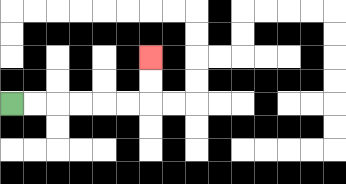{'start': '[0, 4]', 'end': '[6, 2]', 'path_directions': 'R,R,R,R,R,R,U,U', 'path_coordinates': '[[0, 4], [1, 4], [2, 4], [3, 4], [4, 4], [5, 4], [6, 4], [6, 3], [6, 2]]'}